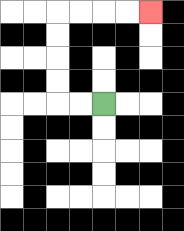{'start': '[4, 4]', 'end': '[6, 0]', 'path_directions': 'L,L,U,U,U,U,R,R,R,R', 'path_coordinates': '[[4, 4], [3, 4], [2, 4], [2, 3], [2, 2], [2, 1], [2, 0], [3, 0], [4, 0], [5, 0], [6, 0]]'}